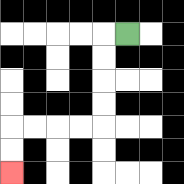{'start': '[5, 1]', 'end': '[0, 7]', 'path_directions': 'L,D,D,D,D,L,L,L,L,D,D', 'path_coordinates': '[[5, 1], [4, 1], [4, 2], [4, 3], [4, 4], [4, 5], [3, 5], [2, 5], [1, 5], [0, 5], [0, 6], [0, 7]]'}